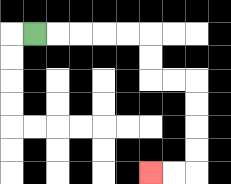{'start': '[1, 1]', 'end': '[6, 7]', 'path_directions': 'R,R,R,R,R,D,D,R,R,D,D,D,D,L,L', 'path_coordinates': '[[1, 1], [2, 1], [3, 1], [4, 1], [5, 1], [6, 1], [6, 2], [6, 3], [7, 3], [8, 3], [8, 4], [8, 5], [8, 6], [8, 7], [7, 7], [6, 7]]'}